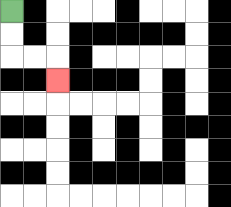{'start': '[0, 0]', 'end': '[2, 3]', 'path_directions': 'D,D,R,R,D', 'path_coordinates': '[[0, 0], [0, 1], [0, 2], [1, 2], [2, 2], [2, 3]]'}